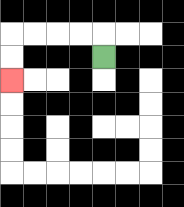{'start': '[4, 2]', 'end': '[0, 3]', 'path_directions': 'U,L,L,L,L,D,D', 'path_coordinates': '[[4, 2], [4, 1], [3, 1], [2, 1], [1, 1], [0, 1], [0, 2], [0, 3]]'}